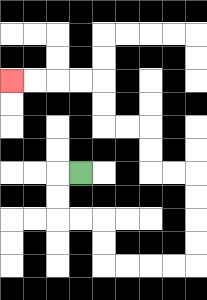{'start': '[3, 7]', 'end': '[0, 3]', 'path_directions': 'L,D,D,R,R,D,D,R,R,R,R,U,U,U,U,L,L,U,U,L,L,U,U,L,L,L,L', 'path_coordinates': '[[3, 7], [2, 7], [2, 8], [2, 9], [3, 9], [4, 9], [4, 10], [4, 11], [5, 11], [6, 11], [7, 11], [8, 11], [8, 10], [8, 9], [8, 8], [8, 7], [7, 7], [6, 7], [6, 6], [6, 5], [5, 5], [4, 5], [4, 4], [4, 3], [3, 3], [2, 3], [1, 3], [0, 3]]'}